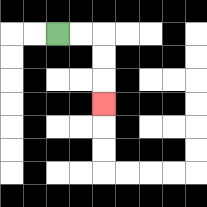{'start': '[2, 1]', 'end': '[4, 4]', 'path_directions': 'R,R,D,D,D', 'path_coordinates': '[[2, 1], [3, 1], [4, 1], [4, 2], [4, 3], [4, 4]]'}